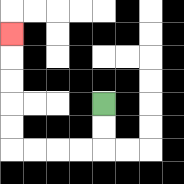{'start': '[4, 4]', 'end': '[0, 1]', 'path_directions': 'D,D,L,L,L,L,U,U,U,U,U', 'path_coordinates': '[[4, 4], [4, 5], [4, 6], [3, 6], [2, 6], [1, 6], [0, 6], [0, 5], [0, 4], [0, 3], [0, 2], [0, 1]]'}